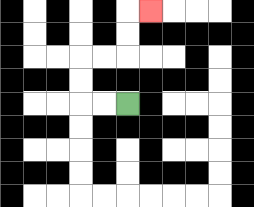{'start': '[5, 4]', 'end': '[6, 0]', 'path_directions': 'L,L,U,U,R,R,U,U,R', 'path_coordinates': '[[5, 4], [4, 4], [3, 4], [3, 3], [3, 2], [4, 2], [5, 2], [5, 1], [5, 0], [6, 0]]'}